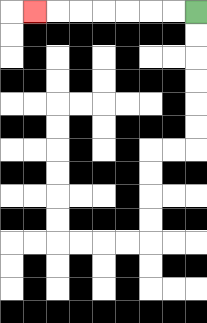{'start': '[8, 0]', 'end': '[1, 0]', 'path_directions': 'L,L,L,L,L,L,L', 'path_coordinates': '[[8, 0], [7, 0], [6, 0], [5, 0], [4, 0], [3, 0], [2, 0], [1, 0]]'}